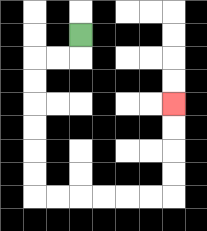{'start': '[3, 1]', 'end': '[7, 4]', 'path_directions': 'D,L,L,D,D,D,D,D,D,R,R,R,R,R,R,U,U,U,U', 'path_coordinates': '[[3, 1], [3, 2], [2, 2], [1, 2], [1, 3], [1, 4], [1, 5], [1, 6], [1, 7], [1, 8], [2, 8], [3, 8], [4, 8], [5, 8], [6, 8], [7, 8], [7, 7], [7, 6], [7, 5], [7, 4]]'}